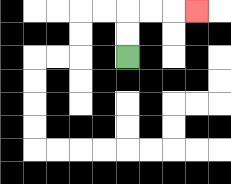{'start': '[5, 2]', 'end': '[8, 0]', 'path_directions': 'U,U,R,R,R', 'path_coordinates': '[[5, 2], [5, 1], [5, 0], [6, 0], [7, 0], [8, 0]]'}